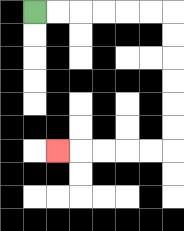{'start': '[1, 0]', 'end': '[2, 6]', 'path_directions': 'R,R,R,R,R,R,D,D,D,D,D,D,L,L,L,L,L', 'path_coordinates': '[[1, 0], [2, 0], [3, 0], [4, 0], [5, 0], [6, 0], [7, 0], [7, 1], [7, 2], [7, 3], [7, 4], [7, 5], [7, 6], [6, 6], [5, 6], [4, 6], [3, 6], [2, 6]]'}